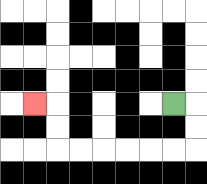{'start': '[7, 4]', 'end': '[1, 4]', 'path_directions': 'R,D,D,L,L,L,L,L,L,U,U,L', 'path_coordinates': '[[7, 4], [8, 4], [8, 5], [8, 6], [7, 6], [6, 6], [5, 6], [4, 6], [3, 6], [2, 6], [2, 5], [2, 4], [1, 4]]'}